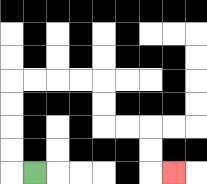{'start': '[1, 7]', 'end': '[7, 7]', 'path_directions': 'L,U,U,U,U,R,R,R,R,D,D,R,R,D,D,R', 'path_coordinates': '[[1, 7], [0, 7], [0, 6], [0, 5], [0, 4], [0, 3], [1, 3], [2, 3], [3, 3], [4, 3], [4, 4], [4, 5], [5, 5], [6, 5], [6, 6], [6, 7], [7, 7]]'}